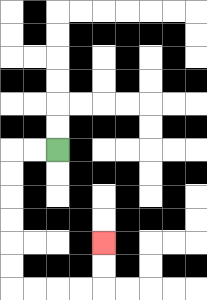{'start': '[2, 6]', 'end': '[4, 10]', 'path_directions': 'L,L,D,D,D,D,D,D,R,R,R,R,U,U', 'path_coordinates': '[[2, 6], [1, 6], [0, 6], [0, 7], [0, 8], [0, 9], [0, 10], [0, 11], [0, 12], [1, 12], [2, 12], [3, 12], [4, 12], [4, 11], [4, 10]]'}